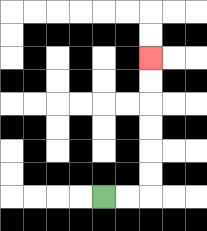{'start': '[4, 8]', 'end': '[6, 2]', 'path_directions': 'R,R,U,U,U,U,U,U', 'path_coordinates': '[[4, 8], [5, 8], [6, 8], [6, 7], [6, 6], [6, 5], [6, 4], [6, 3], [6, 2]]'}